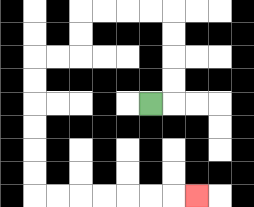{'start': '[6, 4]', 'end': '[8, 8]', 'path_directions': 'R,U,U,U,U,L,L,L,L,D,D,L,L,D,D,D,D,D,D,R,R,R,R,R,R,R', 'path_coordinates': '[[6, 4], [7, 4], [7, 3], [7, 2], [7, 1], [7, 0], [6, 0], [5, 0], [4, 0], [3, 0], [3, 1], [3, 2], [2, 2], [1, 2], [1, 3], [1, 4], [1, 5], [1, 6], [1, 7], [1, 8], [2, 8], [3, 8], [4, 8], [5, 8], [6, 8], [7, 8], [8, 8]]'}